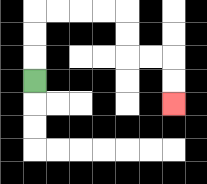{'start': '[1, 3]', 'end': '[7, 4]', 'path_directions': 'U,U,U,R,R,R,R,D,D,R,R,D,D', 'path_coordinates': '[[1, 3], [1, 2], [1, 1], [1, 0], [2, 0], [3, 0], [4, 0], [5, 0], [5, 1], [5, 2], [6, 2], [7, 2], [7, 3], [7, 4]]'}